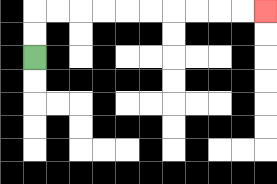{'start': '[1, 2]', 'end': '[11, 0]', 'path_directions': 'U,U,R,R,R,R,R,R,R,R,R,R', 'path_coordinates': '[[1, 2], [1, 1], [1, 0], [2, 0], [3, 0], [4, 0], [5, 0], [6, 0], [7, 0], [8, 0], [9, 0], [10, 0], [11, 0]]'}